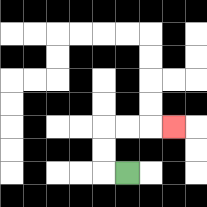{'start': '[5, 7]', 'end': '[7, 5]', 'path_directions': 'L,U,U,R,R,R', 'path_coordinates': '[[5, 7], [4, 7], [4, 6], [4, 5], [5, 5], [6, 5], [7, 5]]'}